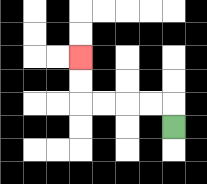{'start': '[7, 5]', 'end': '[3, 2]', 'path_directions': 'U,L,L,L,L,U,U', 'path_coordinates': '[[7, 5], [7, 4], [6, 4], [5, 4], [4, 4], [3, 4], [3, 3], [3, 2]]'}